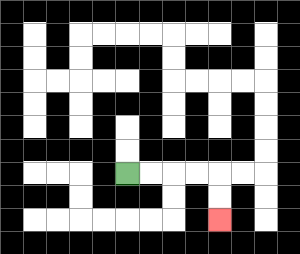{'start': '[5, 7]', 'end': '[9, 9]', 'path_directions': 'R,R,R,R,D,D', 'path_coordinates': '[[5, 7], [6, 7], [7, 7], [8, 7], [9, 7], [9, 8], [9, 9]]'}